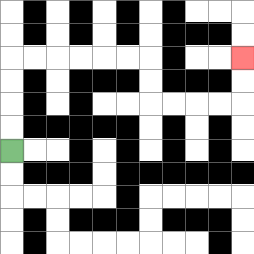{'start': '[0, 6]', 'end': '[10, 2]', 'path_directions': 'U,U,U,U,R,R,R,R,R,R,D,D,R,R,R,R,U,U', 'path_coordinates': '[[0, 6], [0, 5], [0, 4], [0, 3], [0, 2], [1, 2], [2, 2], [3, 2], [4, 2], [5, 2], [6, 2], [6, 3], [6, 4], [7, 4], [8, 4], [9, 4], [10, 4], [10, 3], [10, 2]]'}